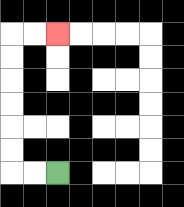{'start': '[2, 7]', 'end': '[2, 1]', 'path_directions': 'L,L,U,U,U,U,U,U,R,R', 'path_coordinates': '[[2, 7], [1, 7], [0, 7], [0, 6], [0, 5], [0, 4], [0, 3], [0, 2], [0, 1], [1, 1], [2, 1]]'}